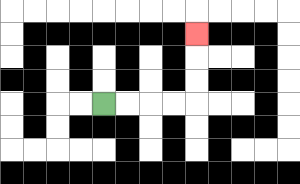{'start': '[4, 4]', 'end': '[8, 1]', 'path_directions': 'R,R,R,R,U,U,U', 'path_coordinates': '[[4, 4], [5, 4], [6, 4], [7, 4], [8, 4], [8, 3], [8, 2], [8, 1]]'}